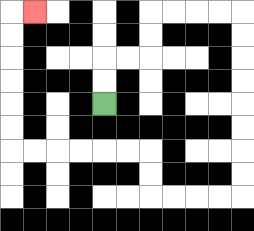{'start': '[4, 4]', 'end': '[1, 0]', 'path_directions': 'U,U,R,R,U,U,R,R,R,R,D,D,D,D,D,D,D,D,L,L,L,L,U,U,L,L,L,L,L,L,U,U,U,U,U,U,R', 'path_coordinates': '[[4, 4], [4, 3], [4, 2], [5, 2], [6, 2], [6, 1], [6, 0], [7, 0], [8, 0], [9, 0], [10, 0], [10, 1], [10, 2], [10, 3], [10, 4], [10, 5], [10, 6], [10, 7], [10, 8], [9, 8], [8, 8], [7, 8], [6, 8], [6, 7], [6, 6], [5, 6], [4, 6], [3, 6], [2, 6], [1, 6], [0, 6], [0, 5], [0, 4], [0, 3], [0, 2], [0, 1], [0, 0], [1, 0]]'}